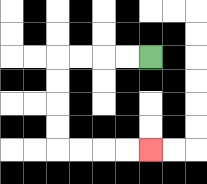{'start': '[6, 2]', 'end': '[6, 6]', 'path_directions': 'L,L,L,L,D,D,D,D,R,R,R,R', 'path_coordinates': '[[6, 2], [5, 2], [4, 2], [3, 2], [2, 2], [2, 3], [2, 4], [2, 5], [2, 6], [3, 6], [4, 6], [5, 6], [6, 6]]'}